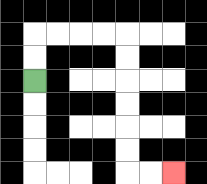{'start': '[1, 3]', 'end': '[7, 7]', 'path_directions': 'U,U,R,R,R,R,D,D,D,D,D,D,R,R', 'path_coordinates': '[[1, 3], [1, 2], [1, 1], [2, 1], [3, 1], [4, 1], [5, 1], [5, 2], [5, 3], [5, 4], [5, 5], [5, 6], [5, 7], [6, 7], [7, 7]]'}